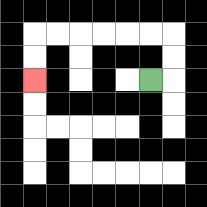{'start': '[6, 3]', 'end': '[1, 3]', 'path_directions': 'R,U,U,L,L,L,L,L,L,D,D', 'path_coordinates': '[[6, 3], [7, 3], [7, 2], [7, 1], [6, 1], [5, 1], [4, 1], [3, 1], [2, 1], [1, 1], [1, 2], [1, 3]]'}